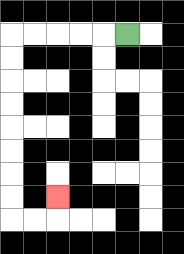{'start': '[5, 1]', 'end': '[2, 8]', 'path_directions': 'L,L,L,L,L,D,D,D,D,D,D,D,D,R,R,U', 'path_coordinates': '[[5, 1], [4, 1], [3, 1], [2, 1], [1, 1], [0, 1], [0, 2], [0, 3], [0, 4], [0, 5], [0, 6], [0, 7], [0, 8], [0, 9], [1, 9], [2, 9], [2, 8]]'}